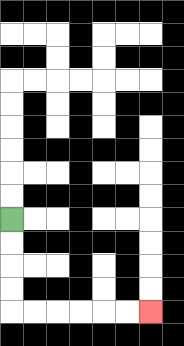{'start': '[0, 9]', 'end': '[6, 13]', 'path_directions': 'D,D,D,D,R,R,R,R,R,R', 'path_coordinates': '[[0, 9], [0, 10], [0, 11], [0, 12], [0, 13], [1, 13], [2, 13], [3, 13], [4, 13], [5, 13], [6, 13]]'}